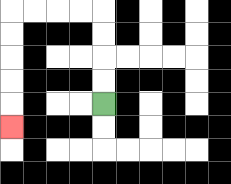{'start': '[4, 4]', 'end': '[0, 5]', 'path_directions': 'U,U,U,U,L,L,L,L,D,D,D,D,D', 'path_coordinates': '[[4, 4], [4, 3], [4, 2], [4, 1], [4, 0], [3, 0], [2, 0], [1, 0], [0, 0], [0, 1], [0, 2], [0, 3], [0, 4], [0, 5]]'}